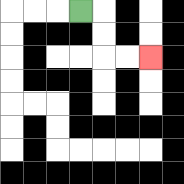{'start': '[3, 0]', 'end': '[6, 2]', 'path_directions': 'R,D,D,R,R', 'path_coordinates': '[[3, 0], [4, 0], [4, 1], [4, 2], [5, 2], [6, 2]]'}